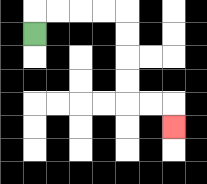{'start': '[1, 1]', 'end': '[7, 5]', 'path_directions': 'U,R,R,R,R,D,D,D,D,R,R,D', 'path_coordinates': '[[1, 1], [1, 0], [2, 0], [3, 0], [4, 0], [5, 0], [5, 1], [5, 2], [5, 3], [5, 4], [6, 4], [7, 4], [7, 5]]'}